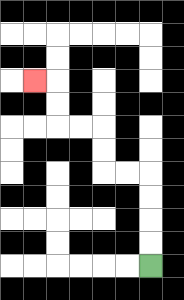{'start': '[6, 11]', 'end': '[1, 3]', 'path_directions': 'U,U,U,U,L,L,U,U,L,L,U,U,L', 'path_coordinates': '[[6, 11], [6, 10], [6, 9], [6, 8], [6, 7], [5, 7], [4, 7], [4, 6], [4, 5], [3, 5], [2, 5], [2, 4], [2, 3], [1, 3]]'}